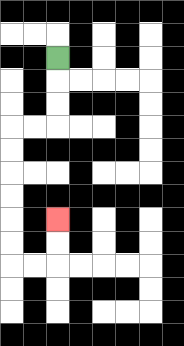{'start': '[2, 2]', 'end': '[2, 9]', 'path_directions': 'D,D,D,L,L,D,D,D,D,D,D,R,R,U,U', 'path_coordinates': '[[2, 2], [2, 3], [2, 4], [2, 5], [1, 5], [0, 5], [0, 6], [0, 7], [0, 8], [0, 9], [0, 10], [0, 11], [1, 11], [2, 11], [2, 10], [2, 9]]'}